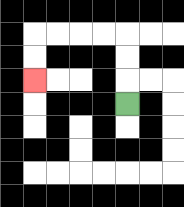{'start': '[5, 4]', 'end': '[1, 3]', 'path_directions': 'U,U,U,L,L,L,L,D,D', 'path_coordinates': '[[5, 4], [5, 3], [5, 2], [5, 1], [4, 1], [3, 1], [2, 1], [1, 1], [1, 2], [1, 3]]'}